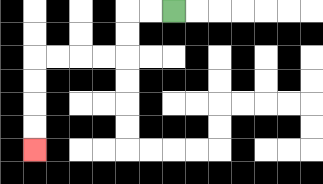{'start': '[7, 0]', 'end': '[1, 6]', 'path_directions': 'L,L,D,D,L,L,L,L,D,D,D,D', 'path_coordinates': '[[7, 0], [6, 0], [5, 0], [5, 1], [5, 2], [4, 2], [3, 2], [2, 2], [1, 2], [1, 3], [1, 4], [1, 5], [1, 6]]'}